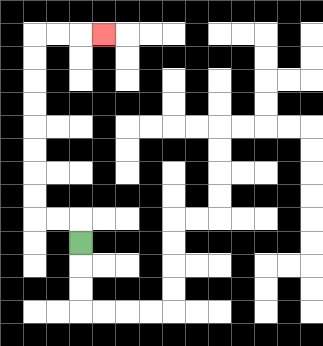{'start': '[3, 10]', 'end': '[4, 1]', 'path_directions': 'U,L,L,U,U,U,U,U,U,U,U,R,R,R', 'path_coordinates': '[[3, 10], [3, 9], [2, 9], [1, 9], [1, 8], [1, 7], [1, 6], [1, 5], [1, 4], [1, 3], [1, 2], [1, 1], [2, 1], [3, 1], [4, 1]]'}